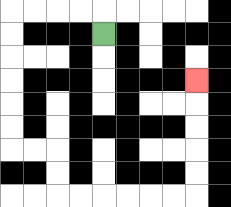{'start': '[4, 1]', 'end': '[8, 3]', 'path_directions': 'U,L,L,L,L,D,D,D,D,D,D,R,R,D,D,R,R,R,R,R,R,U,U,U,U,U', 'path_coordinates': '[[4, 1], [4, 0], [3, 0], [2, 0], [1, 0], [0, 0], [0, 1], [0, 2], [0, 3], [0, 4], [0, 5], [0, 6], [1, 6], [2, 6], [2, 7], [2, 8], [3, 8], [4, 8], [5, 8], [6, 8], [7, 8], [8, 8], [8, 7], [8, 6], [8, 5], [8, 4], [8, 3]]'}